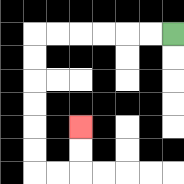{'start': '[7, 1]', 'end': '[3, 5]', 'path_directions': 'L,L,L,L,L,L,D,D,D,D,D,D,R,R,U,U', 'path_coordinates': '[[7, 1], [6, 1], [5, 1], [4, 1], [3, 1], [2, 1], [1, 1], [1, 2], [1, 3], [1, 4], [1, 5], [1, 6], [1, 7], [2, 7], [3, 7], [3, 6], [3, 5]]'}